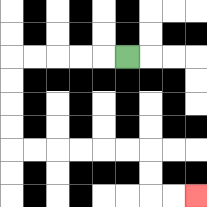{'start': '[5, 2]', 'end': '[8, 8]', 'path_directions': 'L,L,L,L,L,D,D,D,D,R,R,R,R,R,R,D,D,R,R', 'path_coordinates': '[[5, 2], [4, 2], [3, 2], [2, 2], [1, 2], [0, 2], [0, 3], [0, 4], [0, 5], [0, 6], [1, 6], [2, 6], [3, 6], [4, 6], [5, 6], [6, 6], [6, 7], [6, 8], [7, 8], [8, 8]]'}